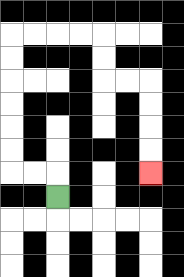{'start': '[2, 8]', 'end': '[6, 7]', 'path_directions': 'U,L,L,U,U,U,U,U,U,R,R,R,R,D,D,R,R,D,D,D,D', 'path_coordinates': '[[2, 8], [2, 7], [1, 7], [0, 7], [0, 6], [0, 5], [0, 4], [0, 3], [0, 2], [0, 1], [1, 1], [2, 1], [3, 1], [4, 1], [4, 2], [4, 3], [5, 3], [6, 3], [6, 4], [6, 5], [6, 6], [6, 7]]'}